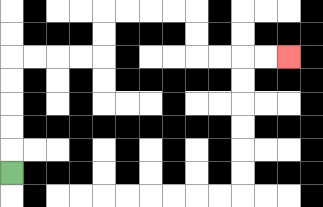{'start': '[0, 7]', 'end': '[12, 2]', 'path_directions': 'U,U,U,U,U,R,R,R,R,U,U,R,R,R,R,D,D,R,R,R,R', 'path_coordinates': '[[0, 7], [0, 6], [0, 5], [0, 4], [0, 3], [0, 2], [1, 2], [2, 2], [3, 2], [4, 2], [4, 1], [4, 0], [5, 0], [6, 0], [7, 0], [8, 0], [8, 1], [8, 2], [9, 2], [10, 2], [11, 2], [12, 2]]'}